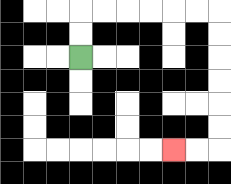{'start': '[3, 2]', 'end': '[7, 6]', 'path_directions': 'U,U,R,R,R,R,R,R,D,D,D,D,D,D,L,L', 'path_coordinates': '[[3, 2], [3, 1], [3, 0], [4, 0], [5, 0], [6, 0], [7, 0], [8, 0], [9, 0], [9, 1], [9, 2], [9, 3], [9, 4], [9, 5], [9, 6], [8, 6], [7, 6]]'}